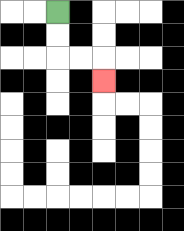{'start': '[2, 0]', 'end': '[4, 3]', 'path_directions': 'D,D,R,R,D', 'path_coordinates': '[[2, 0], [2, 1], [2, 2], [3, 2], [4, 2], [4, 3]]'}